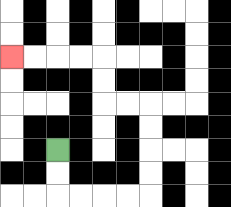{'start': '[2, 6]', 'end': '[0, 2]', 'path_directions': 'D,D,R,R,R,R,U,U,U,U,L,L,U,U,L,L,L,L', 'path_coordinates': '[[2, 6], [2, 7], [2, 8], [3, 8], [4, 8], [5, 8], [6, 8], [6, 7], [6, 6], [6, 5], [6, 4], [5, 4], [4, 4], [4, 3], [4, 2], [3, 2], [2, 2], [1, 2], [0, 2]]'}